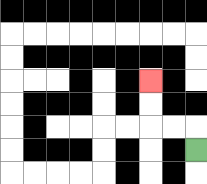{'start': '[8, 6]', 'end': '[6, 3]', 'path_directions': 'U,L,L,U,U', 'path_coordinates': '[[8, 6], [8, 5], [7, 5], [6, 5], [6, 4], [6, 3]]'}